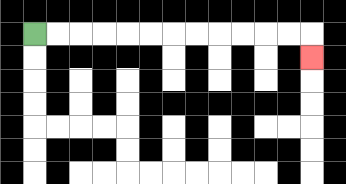{'start': '[1, 1]', 'end': '[13, 2]', 'path_directions': 'R,R,R,R,R,R,R,R,R,R,R,R,D', 'path_coordinates': '[[1, 1], [2, 1], [3, 1], [4, 1], [5, 1], [6, 1], [7, 1], [8, 1], [9, 1], [10, 1], [11, 1], [12, 1], [13, 1], [13, 2]]'}